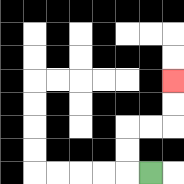{'start': '[6, 7]', 'end': '[7, 3]', 'path_directions': 'L,U,U,R,R,U,U', 'path_coordinates': '[[6, 7], [5, 7], [5, 6], [5, 5], [6, 5], [7, 5], [7, 4], [7, 3]]'}